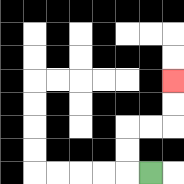{'start': '[6, 7]', 'end': '[7, 3]', 'path_directions': 'L,U,U,R,R,U,U', 'path_coordinates': '[[6, 7], [5, 7], [5, 6], [5, 5], [6, 5], [7, 5], [7, 4], [7, 3]]'}